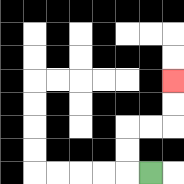{'start': '[6, 7]', 'end': '[7, 3]', 'path_directions': 'L,U,U,R,R,U,U', 'path_coordinates': '[[6, 7], [5, 7], [5, 6], [5, 5], [6, 5], [7, 5], [7, 4], [7, 3]]'}